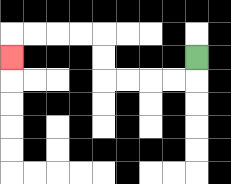{'start': '[8, 2]', 'end': '[0, 2]', 'path_directions': 'D,L,L,L,L,U,U,L,L,L,L,D', 'path_coordinates': '[[8, 2], [8, 3], [7, 3], [6, 3], [5, 3], [4, 3], [4, 2], [4, 1], [3, 1], [2, 1], [1, 1], [0, 1], [0, 2]]'}